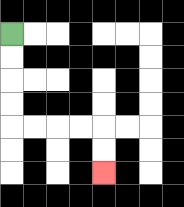{'start': '[0, 1]', 'end': '[4, 7]', 'path_directions': 'D,D,D,D,R,R,R,R,D,D', 'path_coordinates': '[[0, 1], [0, 2], [0, 3], [0, 4], [0, 5], [1, 5], [2, 5], [3, 5], [4, 5], [4, 6], [4, 7]]'}